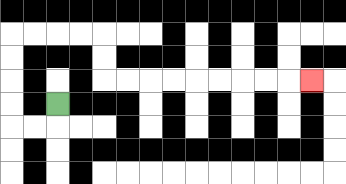{'start': '[2, 4]', 'end': '[13, 3]', 'path_directions': 'D,L,L,U,U,U,U,R,R,R,R,D,D,R,R,R,R,R,R,R,R,R', 'path_coordinates': '[[2, 4], [2, 5], [1, 5], [0, 5], [0, 4], [0, 3], [0, 2], [0, 1], [1, 1], [2, 1], [3, 1], [4, 1], [4, 2], [4, 3], [5, 3], [6, 3], [7, 3], [8, 3], [9, 3], [10, 3], [11, 3], [12, 3], [13, 3]]'}